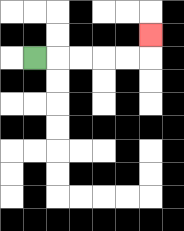{'start': '[1, 2]', 'end': '[6, 1]', 'path_directions': 'R,R,R,R,R,U', 'path_coordinates': '[[1, 2], [2, 2], [3, 2], [4, 2], [5, 2], [6, 2], [6, 1]]'}